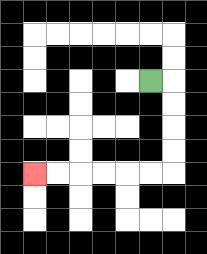{'start': '[6, 3]', 'end': '[1, 7]', 'path_directions': 'R,D,D,D,D,L,L,L,L,L,L', 'path_coordinates': '[[6, 3], [7, 3], [7, 4], [7, 5], [7, 6], [7, 7], [6, 7], [5, 7], [4, 7], [3, 7], [2, 7], [1, 7]]'}